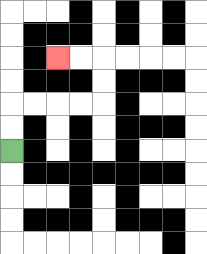{'start': '[0, 6]', 'end': '[2, 2]', 'path_directions': 'U,U,R,R,R,R,U,U,L,L', 'path_coordinates': '[[0, 6], [0, 5], [0, 4], [1, 4], [2, 4], [3, 4], [4, 4], [4, 3], [4, 2], [3, 2], [2, 2]]'}